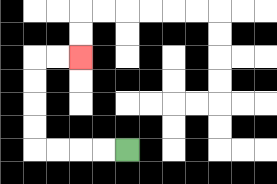{'start': '[5, 6]', 'end': '[3, 2]', 'path_directions': 'L,L,L,L,U,U,U,U,R,R', 'path_coordinates': '[[5, 6], [4, 6], [3, 6], [2, 6], [1, 6], [1, 5], [1, 4], [1, 3], [1, 2], [2, 2], [3, 2]]'}